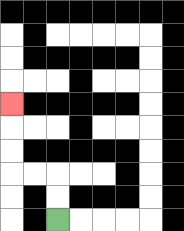{'start': '[2, 9]', 'end': '[0, 4]', 'path_directions': 'U,U,L,L,U,U,U', 'path_coordinates': '[[2, 9], [2, 8], [2, 7], [1, 7], [0, 7], [0, 6], [0, 5], [0, 4]]'}